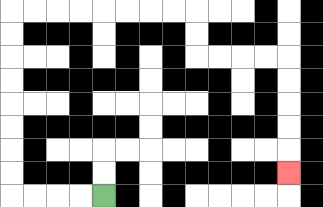{'start': '[4, 8]', 'end': '[12, 7]', 'path_directions': 'L,L,L,L,U,U,U,U,U,U,U,U,R,R,R,R,R,R,R,R,D,D,R,R,R,R,D,D,D,D,D', 'path_coordinates': '[[4, 8], [3, 8], [2, 8], [1, 8], [0, 8], [0, 7], [0, 6], [0, 5], [0, 4], [0, 3], [0, 2], [0, 1], [0, 0], [1, 0], [2, 0], [3, 0], [4, 0], [5, 0], [6, 0], [7, 0], [8, 0], [8, 1], [8, 2], [9, 2], [10, 2], [11, 2], [12, 2], [12, 3], [12, 4], [12, 5], [12, 6], [12, 7]]'}